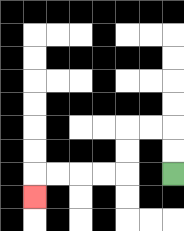{'start': '[7, 7]', 'end': '[1, 8]', 'path_directions': 'U,U,L,L,D,D,L,L,L,L,D', 'path_coordinates': '[[7, 7], [7, 6], [7, 5], [6, 5], [5, 5], [5, 6], [5, 7], [4, 7], [3, 7], [2, 7], [1, 7], [1, 8]]'}